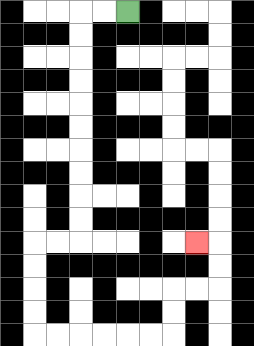{'start': '[5, 0]', 'end': '[8, 10]', 'path_directions': 'L,L,D,D,D,D,D,D,D,D,D,D,L,L,D,D,D,D,R,R,R,R,R,R,U,U,R,R,U,U,L', 'path_coordinates': '[[5, 0], [4, 0], [3, 0], [3, 1], [3, 2], [3, 3], [3, 4], [3, 5], [3, 6], [3, 7], [3, 8], [3, 9], [3, 10], [2, 10], [1, 10], [1, 11], [1, 12], [1, 13], [1, 14], [2, 14], [3, 14], [4, 14], [5, 14], [6, 14], [7, 14], [7, 13], [7, 12], [8, 12], [9, 12], [9, 11], [9, 10], [8, 10]]'}